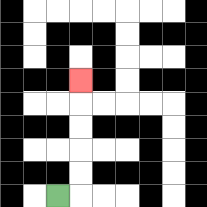{'start': '[2, 8]', 'end': '[3, 3]', 'path_directions': 'R,U,U,U,U,U', 'path_coordinates': '[[2, 8], [3, 8], [3, 7], [3, 6], [3, 5], [3, 4], [3, 3]]'}